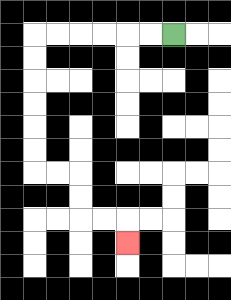{'start': '[7, 1]', 'end': '[5, 10]', 'path_directions': 'L,L,L,L,L,L,D,D,D,D,D,D,R,R,D,D,R,R,D', 'path_coordinates': '[[7, 1], [6, 1], [5, 1], [4, 1], [3, 1], [2, 1], [1, 1], [1, 2], [1, 3], [1, 4], [1, 5], [1, 6], [1, 7], [2, 7], [3, 7], [3, 8], [3, 9], [4, 9], [5, 9], [5, 10]]'}